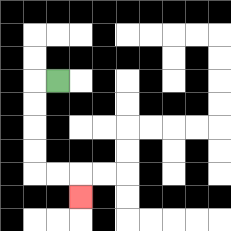{'start': '[2, 3]', 'end': '[3, 8]', 'path_directions': 'L,D,D,D,D,R,R,D', 'path_coordinates': '[[2, 3], [1, 3], [1, 4], [1, 5], [1, 6], [1, 7], [2, 7], [3, 7], [3, 8]]'}